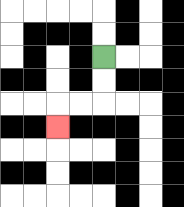{'start': '[4, 2]', 'end': '[2, 5]', 'path_directions': 'D,D,L,L,D', 'path_coordinates': '[[4, 2], [4, 3], [4, 4], [3, 4], [2, 4], [2, 5]]'}